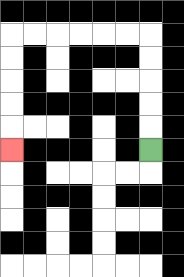{'start': '[6, 6]', 'end': '[0, 6]', 'path_directions': 'U,U,U,U,U,L,L,L,L,L,L,D,D,D,D,D', 'path_coordinates': '[[6, 6], [6, 5], [6, 4], [6, 3], [6, 2], [6, 1], [5, 1], [4, 1], [3, 1], [2, 1], [1, 1], [0, 1], [0, 2], [0, 3], [0, 4], [0, 5], [0, 6]]'}